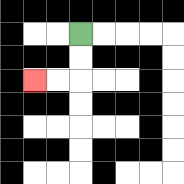{'start': '[3, 1]', 'end': '[1, 3]', 'path_directions': 'D,D,L,L', 'path_coordinates': '[[3, 1], [3, 2], [3, 3], [2, 3], [1, 3]]'}